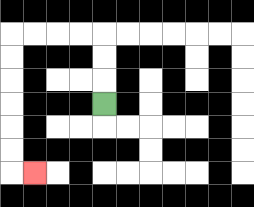{'start': '[4, 4]', 'end': '[1, 7]', 'path_directions': 'U,U,U,L,L,L,L,D,D,D,D,D,D,R', 'path_coordinates': '[[4, 4], [4, 3], [4, 2], [4, 1], [3, 1], [2, 1], [1, 1], [0, 1], [0, 2], [0, 3], [0, 4], [0, 5], [0, 6], [0, 7], [1, 7]]'}